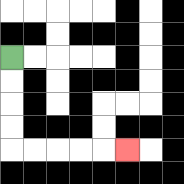{'start': '[0, 2]', 'end': '[5, 6]', 'path_directions': 'D,D,D,D,R,R,R,R,R', 'path_coordinates': '[[0, 2], [0, 3], [0, 4], [0, 5], [0, 6], [1, 6], [2, 6], [3, 6], [4, 6], [5, 6]]'}